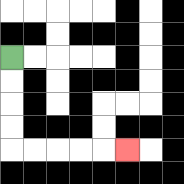{'start': '[0, 2]', 'end': '[5, 6]', 'path_directions': 'D,D,D,D,R,R,R,R,R', 'path_coordinates': '[[0, 2], [0, 3], [0, 4], [0, 5], [0, 6], [1, 6], [2, 6], [3, 6], [4, 6], [5, 6]]'}